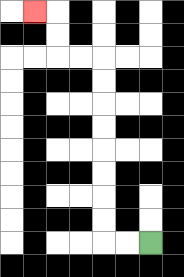{'start': '[6, 10]', 'end': '[1, 0]', 'path_directions': 'L,L,U,U,U,U,U,U,U,U,L,L,U,U,L', 'path_coordinates': '[[6, 10], [5, 10], [4, 10], [4, 9], [4, 8], [4, 7], [4, 6], [4, 5], [4, 4], [4, 3], [4, 2], [3, 2], [2, 2], [2, 1], [2, 0], [1, 0]]'}